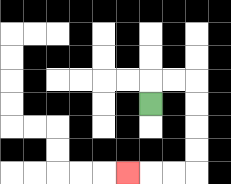{'start': '[6, 4]', 'end': '[5, 7]', 'path_directions': 'U,R,R,D,D,D,D,L,L,L', 'path_coordinates': '[[6, 4], [6, 3], [7, 3], [8, 3], [8, 4], [8, 5], [8, 6], [8, 7], [7, 7], [6, 7], [5, 7]]'}